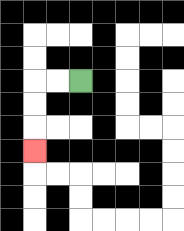{'start': '[3, 3]', 'end': '[1, 6]', 'path_directions': 'L,L,D,D,D', 'path_coordinates': '[[3, 3], [2, 3], [1, 3], [1, 4], [1, 5], [1, 6]]'}